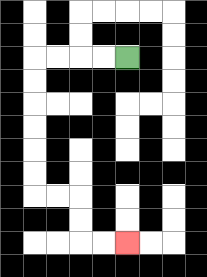{'start': '[5, 2]', 'end': '[5, 10]', 'path_directions': 'L,L,L,L,D,D,D,D,D,D,R,R,D,D,R,R', 'path_coordinates': '[[5, 2], [4, 2], [3, 2], [2, 2], [1, 2], [1, 3], [1, 4], [1, 5], [1, 6], [1, 7], [1, 8], [2, 8], [3, 8], [3, 9], [3, 10], [4, 10], [5, 10]]'}